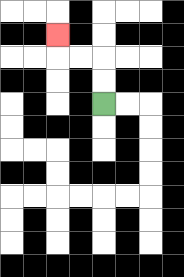{'start': '[4, 4]', 'end': '[2, 1]', 'path_directions': 'U,U,L,L,U', 'path_coordinates': '[[4, 4], [4, 3], [4, 2], [3, 2], [2, 2], [2, 1]]'}